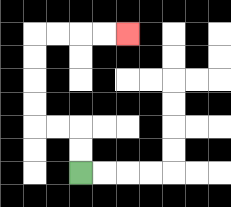{'start': '[3, 7]', 'end': '[5, 1]', 'path_directions': 'U,U,L,L,U,U,U,U,R,R,R,R', 'path_coordinates': '[[3, 7], [3, 6], [3, 5], [2, 5], [1, 5], [1, 4], [1, 3], [1, 2], [1, 1], [2, 1], [3, 1], [4, 1], [5, 1]]'}